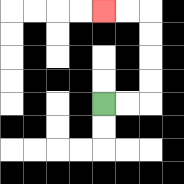{'start': '[4, 4]', 'end': '[4, 0]', 'path_directions': 'R,R,U,U,U,U,L,L', 'path_coordinates': '[[4, 4], [5, 4], [6, 4], [6, 3], [6, 2], [6, 1], [6, 0], [5, 0], [4, 0]]'}